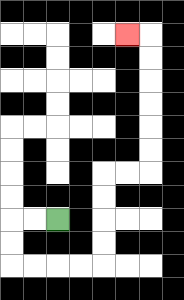{'start': '[2, 9]', 'end': '[5, 1]', 'path_directions': 'L,L,D,D,R,R,R,R,U,U,U,U,R,R,U,U,U,U,U,U,L', 'path_coordinates': '[[2, 9], [1, 9], [0, 9], [0, 10], [0, 11], [1, 11], [2, 11], [3, 11], [4, 11], [4, 10], [4, 9], [4, 8], [4, 7], [5, 7], [6, 7], [6, 6], [6, 5], [6, 4], [6, 3], [6, 2], [6, 1], [5, 1]]'}